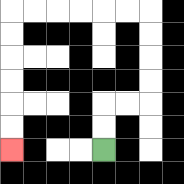{'start': '[4, 6]', 'end': '[0, 6]', 'path_directions': 'U,U,R,R,U,U,U,U,L,L,L,L,L,L,D,D,D,D,D,D', 'path_coordinates': '[[4, 6], [4, 5], [4, 4], [5, 4], [6, 4], [6, 3], [6, 2], [6, 1], [6, 0], [5, 0], [4, 0], [3, 0], [2, 0], [1, 0], [0, 0], [0, 1], [0, 2], [0, 3], [0, 4], [0, 5], [0, 6]]'}